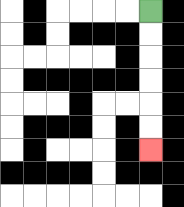{'start': '[6, 0]', 'end': '[6, 6]', 'path_directions': 'D,D,D,D,D,D', 'path_coordinates': '[[6, 0], [6, 1], [6, 2], [6, 3], [6, 4], [6, 5], [6, 6]]'}